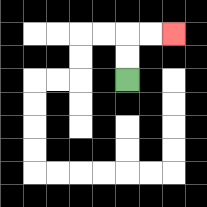{'start': '[5, 3]', 'end': '[7, 1]', 'path_directions': 'U,U,R,R', 'path_coordinates': '[[5, 3], [5, 2], [5, 1], [6, 1], [7, 1]]'}